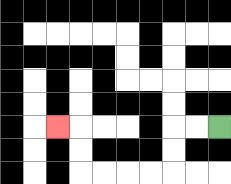{'start': '[9, 5]', 'end': '[2, 5]', 'path_directions': 'L,L,D,D,L,L,L,L,U,U,L', 'path_coordinates': '[[9, 5], [8, 5], [7, 5], [7, 6], [7, 7], [6, 7], [5, 7], [4, 7], [3, 7], [3, 6], [3, 5], [2, 5]]'}